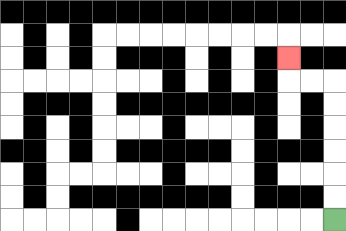{'start': '[14, 9]', 'end': '[12, 2]', 'path_directions': 'U,U,U,U,U,U,L,L,U', 'path_coordinates': '[[14, 9], [14, 8], [14, 7], [14, 6], [14, 5], [14, 4], [14, 3], [13, 3], [12, 3], [12, 2]]'}